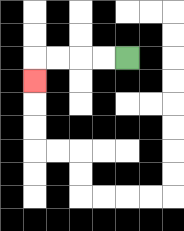{'start': '[5, 2]', 'end': '[1, 3]', 'path_directions': 'L,L,L,L,D', 'path_coordinates': '[[5, 2], [4, 2], [3, 2], [2, 2], [1, 2], [1, 3]]'}